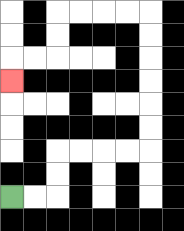{'start': '[0, 8]', 'end': '[0, 3]', 'path_directions': 'R,R,U,U,R,R,R,R,U,U,U,U,U,U,L,L,L,L,D,D,L,L,D', 'path_coordinates': '[[0, 8], [1, 8], [2, 8], [2, 7], [2, 6], [3, 6], [4, 6], [5, 6], [6, 6], [6, 5], [6, 4], [6, 3], [6, 2], [6, 1], [6, 0], [5, 0], [4, 0], [3, 0], [2, 0], [2, 1], [2, 2], [1, 2], [0, 2], [0, 3]]'}